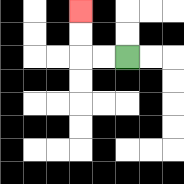{'start': '[5, 2]', 'end': '[3, 0]', 'path_directions': 'L,L,U,U', 'path_coordinates': '[[5, 2], [4, 2], [3, 2], [3, 1], [3, 0]]'}